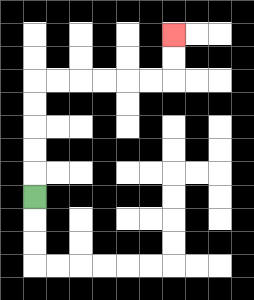{'start': '[1, 8]', 'end': '[7, 1]', 'path_directions': 'U,U,U,U,U,R,R,R,R,R,R,U,U', 'path_coordinates': '[[1, 8], [1, 7], [1, 6], [1, 5], [1, 4], [1, 3], [2, 3], [3, 3], [4, 3], [5, 3], [6, 3], [7, 3], [7, 2], [7, 1]]'}